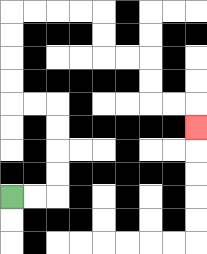{'start': '[0, 8]', 'end': '[8, 5]', 'path_directions': 'R,R,U,U,U,U,L,L,U,U,U,U,R,R,R,R,D,D,R,R,D,D,R,R,D', 'path_coordinates': '[[0, 8], [1, 8], [2, 8], [2, 7], [2, 6], [2, 5], [2, 4], [1, 4], [0, 4], [0, 3], [0, 2], [0, 1], [0, 0], [1, 0], [2, 0], [3, 0], [4, 0], [4, 1], [4, 2], [5, 2], [6, 2], [6, 3], [6, 4], [7, 4], [8, 4], [8, 5]]'}